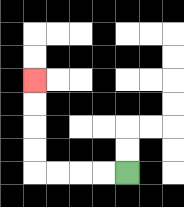{'start': '[5, 7]', 'end': '[1, 3]', 'path_directions': 'L,L,L,L,U,U,U,U', 'path_coordinates': '[[5, 7], [4, 7], [3, 7], [2, 7], [1, 7], [1, 6], [1, 5], [1, 4], [1, 3]]'}